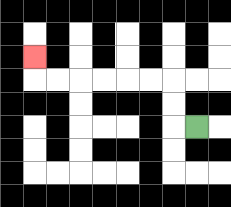{'start': '[8, 5]', 'end': '[1, 2]', 'path_directions': 'L,U,U,L,L,L,L,L,L,U', 'path_coordinates': '[[8, 5], [7, 5], [7, 4], [7, 3], [6, 3], [5, 3], [4, 3], [3, 3], [2, 3], [1, 3], [1, 2]]'}